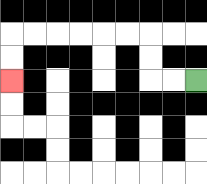{'start': '[8, 3]', 'end': '[0, 3]', 'path_directions': 'L,L,U,U,L,L,L,L,L,L,D,D', 'path_coordinates': '[[8, 3], [7, 3], [6, 3], [6, 2], [6, 1], [5, 1], [4, 1], [3, 1], [2, 1], [1, 1], [0, 1], [0, 2], [0, 3]]'}